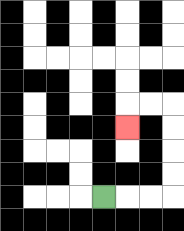{'start': '[4, 8]', 'end': '[5, 5]', 'path_directions': 'R,R,R,U,U,U,U,L,L,D', 'path_coordinates': '[[4, 8], [5, 8], [6, 8], [7, 8], [7, 7], [7, 6], [7, 5], [7, 4], [6, 4], [5, 4], [5, 5]]'}